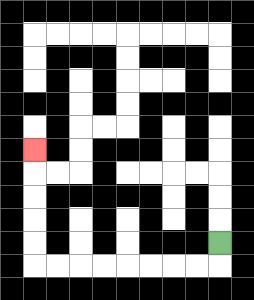{'start': '[9, 10]', 'end': '[1, 6]', 'path_directions': 'D,L,L,L,L,L,L,L,L,U,U,U,U,U', 'path_coordinates': '[[9, 10], [9, 11], [8, 11], [7, 11], [6, 11], [5, 11], [4, 11], [3, 11], [2, 11], [1, 11], [1, 10], [1, 9], [1, 8], [1, 7], [1, 6]]'}